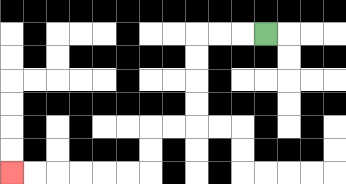{'start': '[11, 1]', 'end': '[0, 7]', 'path_directions': 'L,L,L,D,D,D,D,L,L,D,D,L,L,L,L,L,L', 'path_coordinates': '[[11, 1], [10, 1], [9, 1], [8, 1], [8, 2], [8, 3], [8, 4], [8, 5], [7, 5], [6, 5], [6, 6], [6, 7], [5, 7], [4, 7], [3, 7], [2, 7], [1, 7], [0, 7]]'}